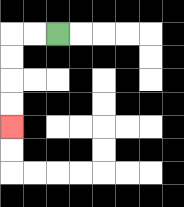{'start': '[2, 1]', 'end': '[0, 5]', 'path_directions': 'L,L,D,D,D,D', 'path_coordinates': '[[2, 1], [1, 1], [0, 1], [0, 2], [0, 3], [0, 4], [0, 5]]'}